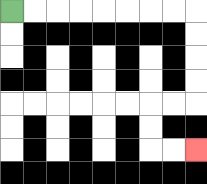{'start': '[0, 0]', 'end': '[8, 6]', 'path_directions': 'R,R,R,R,R,R,R,R,D,D,D,D,L,L,D,D,R,R', 'path_coordinates': '[[0, 0], [1, 0], [2, 0], [3, 0], [4, 0], [5, 0], [6, 0], [7, 0], [8, 0], [8, 1], [8, 2], [8, 3], [8, 4], [7, 4], [6, 4], [6, 5], [6, 6], [7, 6], [8, 6]]'}